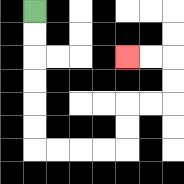{'start': '[1, 0]', 'end': '[5, 2]', 'path_directions': 'D,D,D,D,D,D,R,R,R,R,U,U,R,R,U,U,L,L', 'path_coordinates': '[[1, 0], [1, 1], [1, 2], [1, 3], [1, 4], [1, 5], [1, 6], [2, 6], [3, 6], [4, 6], [5, 6], [5, 5], [5, 4], [6, 4], [7, 4], [7, 3], [7, 2], [6, 2], [5, 2]]'}